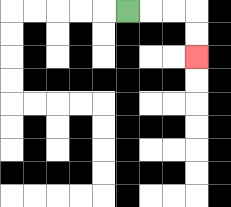{'start': '[5, 0]', 'end': '[8, 2]', 'path_directions': 'R,R,R,D,D', 'path_coordinates': '[[5, 0], [6, 0], [7, 0], [8, 0], [8, 1], [8, 2]]'}